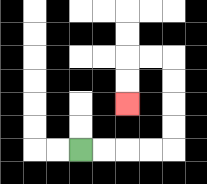{'start': '[3, 6]', 'end': '[5, 4]', 'path_directions': 'R,R,R,R,U,U,U,U,L,L,D,D', 'path_coordinates': '[[3, 6], [4, 6], [5, 6], [6, 6], [7, 6], [7, 5], [7, 4], [7, 3], [7, 2], [6, 2], [5, 2], [5, 3], [5, 4]]'}